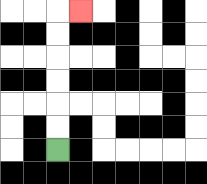{'start': '[2, 6]', 'end': '[3, 0]', 'path_directions': 'U,U,U,U,U,U,R', 'path_coordinates': '[[2, 6], [2, 5], [2, 4], [2, 3], [2, 2], [2, 1], [2, 0], [3, 0]]'}